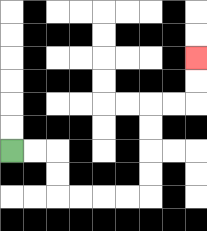{'start': '[0, 6]', 'end': '[8, 2]', 'path_directions': 'R,R,D,D,R,R,R,R,U,U,U,U,R,R,U,U', 'path_coordinates': '[[0, 6], [1, 6], [2, 6], [2, 7], [2, 8], [3, 8], [4, 8], [5, 8], [6, 8], [6, 7], [6, 6], [6, 5], [6, 4], [7, 4], [8, 4], [8, 3], [8, 2]]'}